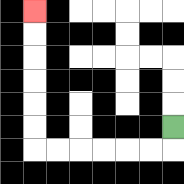{'start': '[7, 5]', 'end': '[1, 0]', 'path_directions': 'D,L,L,L,L,L,L,U,U,U,U,U,U', 'path_coordinates': '[[7, 5], [7, 6], [6, 6], [5, 6], [4, 6], [3, 6], [2, 6], [1, 6], [1, 5], [1, 4], [1, 3], [1, 2], [1, 1], [1, 0]]'}